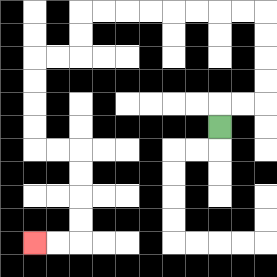{'start': '[9, 5]', 'end': '[1, 10]', 'path_directions': 'U,R,R,U,U,U,U,L,L,L,L,L,L,L,L,D,D,L,L,D,D,D,D,R,R,D,D,D,D,L,L', 'path_coordinates': '[[9, 5], [9, 4], [10, 4], [11, 4], [11, 3], [11, 2], [11, 1], [11, 0], [10, 0], [9, 0], [8, 0], [7, 0], [6, 0], [5, 0], [4, 0], [3, 0], [3, 1], [3, 2], [2, 2], [1, 2], [1, 3], [1, 4], [1, 5], [1, 6], [2, 6], [3, 6], [3, 7], [3, 8], [3, 9], [3, 10], [2, 10], [1, 10]]'}